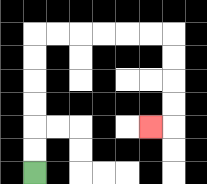{'start': '[1, 7]', 'end': '[6, 5]', 'path_directions': 'U,U,U,U,U,U,R,R,R,R,R,R,D,D,D,D,L', 'path_coordinates': '[[1, 7], [1, 6], [1, 5], [1, 4], [1, 3], [1, 2], [1, 1], [2, 1], [3, 1], [4, 1], [5, 1], [6, 1], [7, 1], [7, 2], [7, 3], [7, 4], [7, 5], [6, 5]]'}